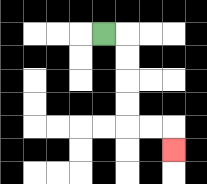{'start': '[4, 1]', 'end': '[7, 6]', 'path_directions': 'R,D,D,D,D,R,R,D', 'path_coordinates': '[[4, 1], [5, 1], [5, 2], [5, 3], [5, 4], [5, 5], [6, 5], [7, 5], [7, 6]]'}